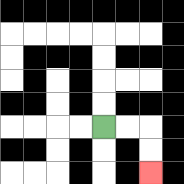{'start': '[4, 5]', 'end': '[6, 7]', 'path_directions': 'R,R,D,D', 'path_coordinates': '[[4, 5], [5, 5], [6, 5], [6, 6], [6, 7]]'}